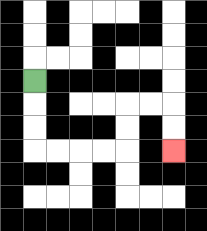{'start': '[1, 3]', 'end': '[7, 6]', 'path_directions': 'D,D,D,R,R,R,R,U,U,R,R,D,D', 'path_coordinates': '[[1, 3], [1, 4], [1, 5], [1, 6], [2, 6], [3, 6], [4, 6], [5, 6], [5, 5], [5, 4], [6, 4], [7, 4], [7, 5], [7, 6]]'}